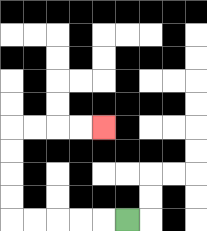{'start': '[5, 9]', 'end': '[4, 5]', 'path_directions': 'L,L,L,L,L,U,U,U,U,R,R,R,R', 'path_coordinates': '[[5, 9], [4, 9], [3, 9], [2, 9], [1, 9], [0, 9], [0, 8], [0, 7], [0, 6], [0, 5], [1, 5], [2, 5], [3, 5], [4, 5]]'}